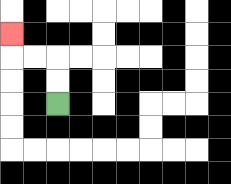{'start': '[2, 4]', 'end': '[0, 1]', 'path_directions': 'U,U,L,L,U', 'path_coordinates': '[[2, 4], [2, 3], [2, 2], [1, 2], [0, 2], [0, 1]]'}